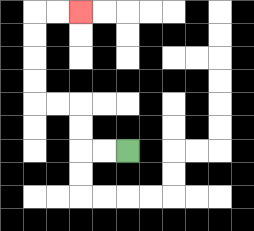{'start': '[5, 6]', 'end': '[3, 0]', 'path_directions': 'L,L,U,U,L,L,U,U,U,U,R,R', 'path_coordinates': '[[5, 6], [4, 6], [3, 6], [3, 5], [3, 4], [2, 4], [1, 4], [1, 3], [1, 2], [1, 1], [1, 0], [2, 0], [3, 0]]'}